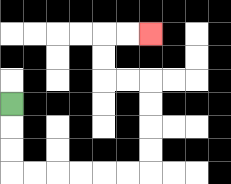{'start': '[0, 4]', 'end': '[6, 1]', 'path_directions': 'D,D,D,R,R,R,R,R,R,U,U,U,U,L,L,U,U,R,R', 'path_coordinates': '[[0, 4], [0, 5], [0, 6], [0, 7], [1, 7], [2, 7], [3, 7], [4, 7], [5, 7], [6, 7], [6, 6], [6, 5], [6, 4], [6, 3], [5, 3], [4, 3], [4, 2], [4, 1], [5, 1], [6, 1]]'}